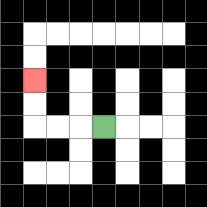{'start': '[4, 5]', 'end': '[1, 3]', 'path_directions': 'L,L,L,U,U', 'path_coordinates': '[[4, 5], [3, 5], [2, 5], [1, 5], [1, 4], [1, 3]]'}